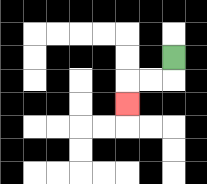{'start': '[7, 2]', 'end': '[5, 4]', 'path_directions': 'D,L,L,D', 'path_coordinates': '[[7, 2], [7, 3], [6, 3], [5, 3], [5, 4]]'}